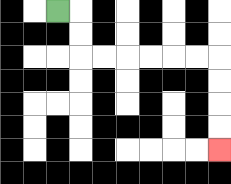{'start': '[2, 0]', 'end': '[9, 6]', 'path_directions': 'R,D,D,R,R,R,R,R,R,D,D,D,D', 'path_coordinates': '[[2, 0], [3, 0], [3, 1], [3, 2], [4, 2], [5, 2], [6, 2], [7, 2], [8, 2], [9, 2], [9, 3], [9, 4], [9, 5], [9, 6]]'}